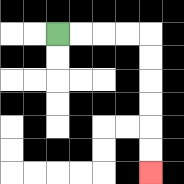{'start': '[2, 1]', 'end': '[6, 7]', 'path_directions': 'R,R,R,R,D,D,D,D,D,D', 'path_coordinates': '[[2, 1], [3, 1], [4, 1], [5, 1], [6, 1], [6, 2], [6, 3], [6, 4], [6, 5], [6, 6], [6, 7]]'}